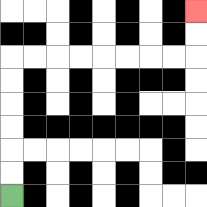{'start': '[0, 8]', 'end': '[8, 0]', 'path_directions': 'U,U,U,U,U,U,R,R,R,R,R,R,R,R,U,U', 'path_coordinates': '[[0, 8], [0, 7], [0, 6], [0, 5], [0, 4], [0, 3], [0, 2], [1, 2], [2, 2], [3, 2], [4, 2], [5, 2], [6, 2], [7, 2], [8, 2], [8, 1], [8, 0]]'}